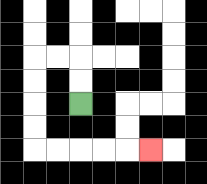{'start': '[3, 4]', 'end': '[6, 6]', 'path_directions': 'U,U,L,L,D,D,D,D,R,R,R,R,R', 'path_coordinates': '[[3, 4], [3, 3], [3, 2], [2, 2], [1, 2], [1, 3], [1, 4], [1, 5], [1, 6], [2, 6], [3, 6], [4, 6], [5, 6], [6, 6]]'}